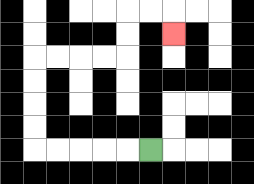{'start': '[6, 6]', 'end': '[7, 1]', 'path_directions': 'L,L,L,L,L,U,U,U,U,R,R,R,R,U,U,R,R,D', 'path_coordinates': '[[6, 6], [5, 6], [4, 6], [3, 6], [2, 6], [1, 6], [1, 5], [1, 4], [1, 3], [1, 2], [2, 2], [3, 2], [4, 2], [5, 2], [5, 1], [5, 0], [6, 0], [7, 0], [7, 1]]'}